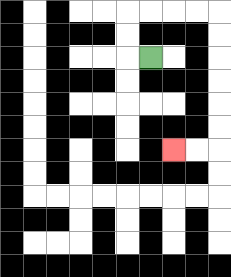{'start': '[6, 2]', 'end': '[7, 6]', 'path_directions': 'L,U,U,R,R,R,R,D,D,D,D,D,D,L,L', 'path_coordinates': '[[6, 2], [5, 2], [5, 1], [5, 0], [6, 0], [7, 0], [8, 0], [9, 0], [9, 1], [9, 2], [9, 3], [9, 4], [9, 5], [9, 6], [8, 6], [7, 6]]'}